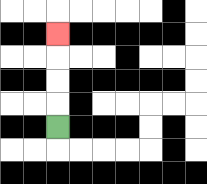{'start': '[2, 5]', 'end': '[2, 1]', 'path_directions': 'U,U,U,U', 'path_coordinates': '[[2, 5], [2, 4], [2, 3], [2, 2], [2, 1]]'}